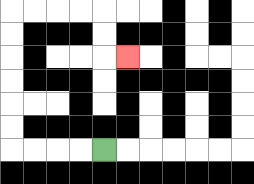{'start': '[4, 6]', 'end': '[5, 2]', 'path_directions': 'L,L,L,L,U,U,U,U,U,U,R,R,R,R,D,D,R', 'path_coordinates': '[[4, 6], [3, 6], [2, 6], [1, 6], [0, 6], [0, 5], [0, 4], [0, 3], [0, 2], [0, 1], [0, 0], [1, 0], [2, 0], [3, 0], [4, 0], [4, 1], [4, 2], [5, 2]]'}